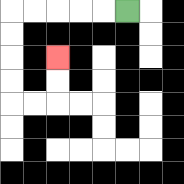{'start': '[5, 0]', 'end': '[2, 2]', 'path_directions': 'L,L,L,L,L,D,D,D,D,R,R,U,U', 'path_coordinates': '[[5, 0], [4, 0], [3, 0], [2, 0], [1, 0], [0, 0], [0, 1], [0, 2], [0, 3], [0, 4], [1, 4], [2, 4], [2, 3], [2, 2]]'}